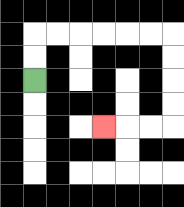{'start': '[1, 3]', 'end': '[4, 5]', 'path_directions': 'U,U,R,R,R,R,R,R,D,D,D,D,L,L,L', 'path_coordinates': '[[1, 3], [1, 2], [1, 1], [2, 1], [3, 1], [4, 1], [5, 1], [6, 1], [7, 1], [7, 2], [7, 3], [7, 4], [7, 5], [6, 5], [5, 5], [4, 5]]'}